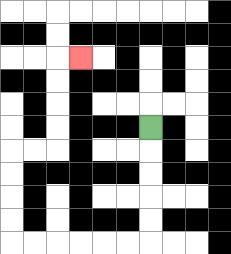{'start': '[6, 5]', 'end': '[3, 2]', 'path_directions': 'D,D,D,D,D,L,L,L,L,L,L,U,U,U,U,R,R,U,U,U,U,R', 'path_coordinates': '[[6, 5], [6, 6], [6, 7], [6, 8], [6, 9], [6, 10], [5, 10], [4, 10], [3, 10], [2, 10], [1, 10], [0, 10], [0, 9], [0, 8], [0, 7], [0, 6], [1, 6], [2, 6], [2, 5], [2, 4], [2, 3], [2, 2], [3, 2]]'}